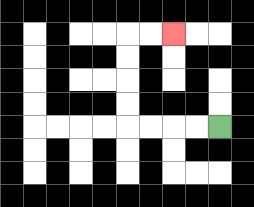{'start': '[9, 5]', 'end': '[7, 1]', 'path_directions': 'L,L,L,L,U,U,U,U,R,R', 'path_coordinates': '[[9, 5], [8, 5], [7, 5], [6, 5], [5, 5], [5, 4], [5, 3], [5, 2], [5, 1], [6, 1], [7, 1]]'}